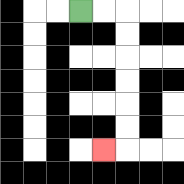{'start': '[3, 0]', 'end': '[4, 6]', 'path_directions': 'R,R,D,D,D,D,D,D,L', 'path_coordinates': '[[3, 0], [4, 0], [5, 0], [5, 1], [5, 2], [5, 3], [5, 4], [5, 5], [5, 6], [4, 6]]'}